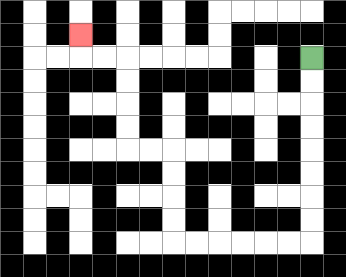{'start': '[13, 2]', 'end': '[3, 1]', 'path_directions': 'D,D,D,D,D,D,D,D,L,L,L,L,L,L,U,U,U,U,L,L,U,U,U,U,L,L,U', 'path_coordinates': '[[13, 2], [13, 3], [13, 4], [13, 5], [13, 6], [13, 7], [13, 8], [13, 9], [13, 10], [12, 10], [11, 10], [10, 10], [9, 10], [8, 10], [7, 10], [7, 9], [7, 8], [7, 7], [7, 6], [6, 6], [5, 6], [5, 5], [5, 4], [5, 3], [5, 2], [4, 2], [3, 2], [3, 1]]'}